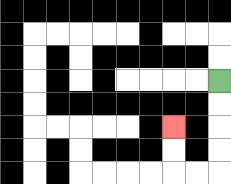{'start': '[9, 3]', 'end': '[7, 5]', 'path_directions': 'D,D,D,D,L,L,U,U', 'path_coordinates': '[[9, 3], [9, 4], [9, 5], [9, 6], [9, 7], [8, 7], [7, 7], [7, 6], [7, 5]]'}